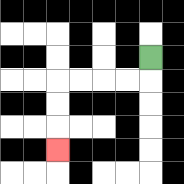{'start': '[6, 2]', 'end': '[2, 6]', 'path_directions': 'D,L,L,L,L,D,D,D', 'path_coordinates': '[[6, 2], [6, 3], [5, 3], [4, 3], [3, 3], [2, 3], [2, 4], [2, 5], [2, 6]]'}